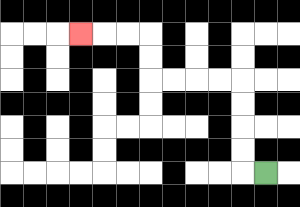{'start': '[11, 7]', 'end': '[3, 1]', 'path_directions': 'L,U,U,U,U,L,L,L,L,U,U,L,L,L', 'path_coordinates': '[[11, 7], [10, 7], [10, 6], [10, 5], [10, 4], [10, 3], [9, 3], [8, 3], [7, 3], [6, 3], [6, 2], [6, 1], [5, 1], [4, 1], [3, 1]]'}